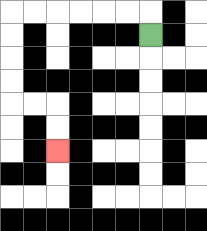{'start': '[6, 1]', 'end': '[2, 6]', 'path_directions': 'U,L,L,L,L,L,L,D,D,D,D,R,R,D,D', 'path_coordinates': '[[6, 1], [6, 0], [5, 0], [4, 0], [3, 0], [2, 0], [1, 0], [0, 0], [0, 1], [0, 2], [0, 3], [0, 4], [1, 4], [2, 4], [2, 5], [2, 6]]'}